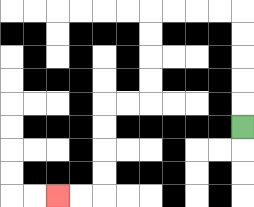{'start': '[10, 5]', 'end': '[2, 8]', 'path_directions': 'U,U,U,U,U,L,L,L,L,D,D,D,D,L,L,D,D,D,D,L,L', 'path_coordinates': '[[10, 5], [10, 4], [10, 3], [10, 2], [10, 1], [10, 0], [9, 0], [8, 0], [7, 0], [6, 0], [6, 1], [6, 2], [6, 3], [6, 4], [5, 4], [4, 4], [4, 5], [4, 6], [4, 7], [4, 8], [3, 8], [2, 8]]'}